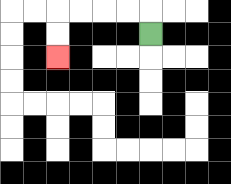{'start': '[6, 1]', 'end': '[2, 2]', 'path_directions': 'U,L,L,L,L,D,D', 'path_coordinates': '[[6, 1], [6, 0], [5, 0], [4, 0], [3, 0], [2, 0], [2, 1], [2, 2]]'}